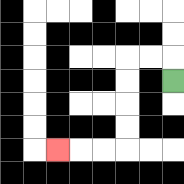{'start': '[7, 3]', 'end': '[2, 6]', 'path_directions': 'U,L,L,D,D,D,D,L,L,L', 'path_coordinates': '[[7, 3], [7, 2], [6, 2], [5, 2], [5, 3], [5, 4], [5, 5], [5, 6], [4, 6], [3, 6], [2, 6]]'}